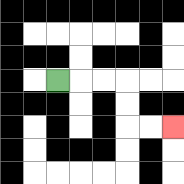{'start': '[2, 3]', 'end': '[7, 5]', 'path_directions': 'R,R,R,D,D,R,R', 'path_coordinates': '[[2, 3], [3, 3], [4, 3], [5, 3], [5, 4], [5, 5], [6, 5], [7, 5]]'}